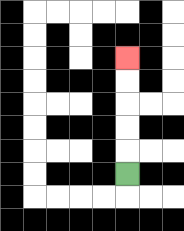{'start': '[5, 7]', 'end': '[5, 2]', 'path_directions': 'U,U,U,U,U', 'path_coordinates': '[[5, 7], [5, 6], [5, 5], [5, 4], [5, 3], [5, 2]]'}